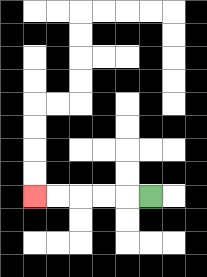{'start': '[6, 8]', 'end': '[1, 8]', 'path_directions': 'L,L,L,L,L', 'path_coordinates': '[[6, 8], [5, 8], [4, 8], [3, 8], [2, 8], [1, 8]]'}